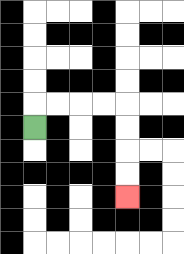{'start': '[1, 5]', 'end': '[5, 8]', 'path_directions': 'U,R,R,R,R,D,D,D,D', 'path_coordinates': '[[1, 5], [1, 4], [2, 4], [3, 4], [4, 4], [5, 4], [5, 5], [5, 6], [5, 7], [5, 8]]'}